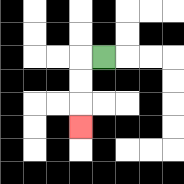{'start': '[4, 2]', 'end': '[3, 5]', 'path_directions': 'L,D,D,D', 'path_coordinates': '[[4, 2], [3, 2], [3, 3], [3, 4], [3, 5]]'}